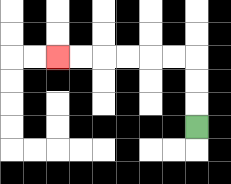{'start': '[8, 5]', 'end': '[2, 2]', 'path_directions': 'U,U,U,L,L,L,L,L,L', 'path_coordinates': '[[8, 5], [8, 4], [8, 3], [8, 2], [7, 2], [6, 2], [5, 2], [4, 2], [3, 2], [2, 2]]'}